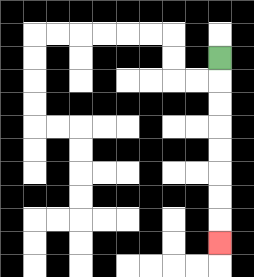{'start': '[9, 2]', 'end': '[9, 10]', 'path_directions': 'D,D,D,D,D,D,D,D', 'path_coordinates': '[[9, 2], [9, 3], [9, 4], [9, 5], [9, 6], [9, 7], [9, 8], [9, 9], [9, 10]]'}